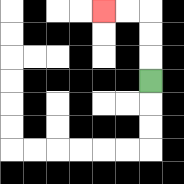{'start': '[6, 3]', 'end': '[4, 0]', 'path_directions': 'U,U,U,L,L', 'path_coordinates': '[[6, 3], [6, 2], [6, 1], [6, 0], [5, 0], [4, 0]]'}